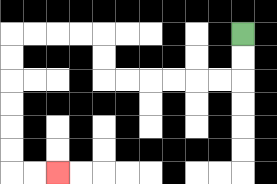{'start': '[10, 1]', 'end': '[2, 7]', 'path_directions': 'D,D,L,L,L,L,L,L,U,U,L,L,L,L,D,D,D,D,D,D,R,R', 'path_coordinates': '[[10, 1], [10, 2], [10, 3], [9, 3], [8, 3], [7, 3], [6, 3], [5, 3], [4, 3], [4, 2], [4, 1], [3, 1], [2, 1], [1, 1], [0, 1], [0, 2], [0, 3], [0, 4], [0, 5], [0, 6], [0, 7], [1, 7], [2, 7]]'}